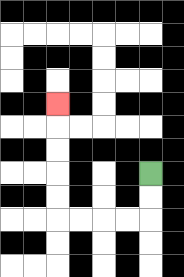{'start': '[6, 7]', 'end': '[2, 4]', 'path_directions': 'D,D,L,L,L,L,U,U,U,U,U', 'path_coordinates': '[[6, 7], [6, 8], [6, 9], [5, 9], [4, 9], [3, 9], [2, 9], [2, 8], [2, 7], [2, 6], [2, 5], [2, 4]]'}